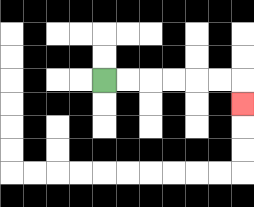{'start': '[4, 3]', 'end': '[10, 4]', 'path_directions': 'R,R,R,R,R,R,D', 'path_coordinates': '[[4, 3], [5, 3], [6, 3], [7, 3], [8, 3], [9, 3], [10, 3], [10, 4]]'}